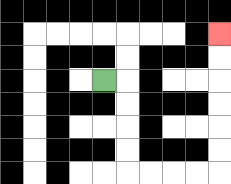{'start': '[4, 3]', 'end': '[9, 1]', 'path_directions': 'R,D,D,D,D,R,R,R,R,U,U,U,U,U,U', 'path_coordinates': '[[4, 3], [5, 3], [5, 4], [5, 5], [5, 6], [5, 7], [6, 7], [7, 7], [8, 7], [9, 7], [9, 6], [9, 5], [9, 4], [9, 3], [9, 2], [9, 1]]'}